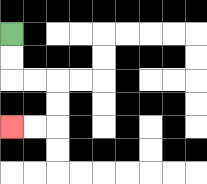{'start': '[0, 1]', 'end': '[0, 5]', 'path_directions': 'D,D,R,R,D,D,L,L', 'path_coordinates': '[[0, 1], [0, 2], [0, 3], [1, 3], [2, 3], [2, 4], [2, 5], [1, 5], [0, 5]]'}